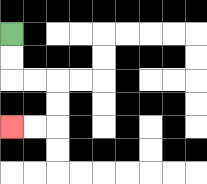{'start': '[0, 1]', 'end': '[0, 5]', 'path_directions': 'D,D,R,R,D,D,L,L', 'path_coordinates': '[[0, 1], [0, 2], [0, 3], [1, 3], [2, 3], [2, 4], [2, 5], [1, 5], [0, 5]]'}